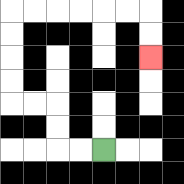{'start': '[4, 6]', 'end': '[6, 2]', 'path_directions': 'L,L,U,U,L,L,U,U,U,U,R,R,R,R,R,R,D,D', 'path_coordinates': '[[4, 6], [3, 6], [2, 6], [2, 5], [2, 4], [1, 4], [0, 4], [0, 3], [0, 2], [0, 1], [0, 0], [1, 0], [2, 0], [3, 0], [4, 0], [5, 0], [6, 0], [6, 1], [6, 2]]'}